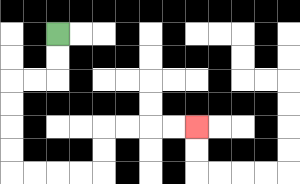{'start': '[2, 1]', 'end': '[8, 5]', 'path_directions': 'D,D,L,L,D,D,D,D,R,R,R,R,U,U,R,R,R,R', 'path_coordinates': '[[2, 1], [2, 2], [2, 3], [1, 3], [0, 3], [0, 4], [0, 5], [0, 6], [0, 7], [1, 7], [2, 7], [3, 7], [4, 7], [4, 6], [4, 5], [5, 5], [6, 5], [7, 5], [8, 5]]'}